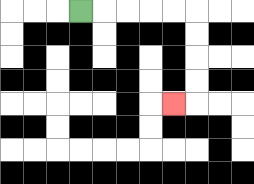{'start': '[3, 0]', 'end': '[7, 4]', 'path_directions': 'R,R,R,R,R,D,D,D,D,L', 'path_coordinates': '[[3, 0], [4, 0], [5, 0], [6, 0], [7, 0], [8, 0], [8, 1], [8, 2], [8, 3], [8, 4], [7, 4]]'}